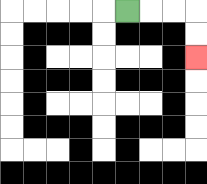{'start': '[5, 0]', 'end': '[8, 2]', 'path_directions': 'R,R,R,D,D', 'path_coordinates': '[[5, 0], [6, 0], [7, 0], [8, 0], [8, 1], [8, 2]]'}